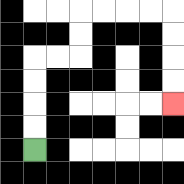{'start': '[1, 6]', 'end': '[7, 4]', 'path_directions': 'U,U,U,U,R,R,U,U,R,R,R,R,D,D,D,D', 'path_coordinates': '[[1, 6], [1, 5], [1, 4], [1, 3], [1, 2], [2, 2], [3, 2], [3, 1], [3, 0], [4, 0], [5, 0], [6, 0], [7, 0], [7, 1], [7, 2], [7, 3], [7, 4]]'}